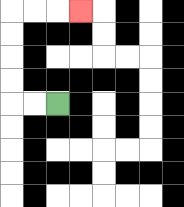{'start': '[2, 4]', 'end': '[3, 0]', 'path_directions': 'L,L,U,U,U,U,R,R,R', 'path_coordinates': '[[2, 4], [1, 4], [0, 4], [0, 3], [0, 2], [0, 1], [0, 0], [1, 0], [2, 0], [3, 0]]'}